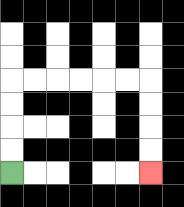{'start': '[0, 7]', 'end': '[6, 7]', 'path_directions': 'U,U,U,U,R,R,R,R,R,R,D,D,D,D', 'path_coordinates': '[[0, 7], [0, 6], [0, 5], [0, 4], [0, 3], [1, 3], [2, 3], [3, 3], [4, 3], [5, 3], [6, 3], [6, 4], [6, 5], [6, 6], [6, 7]]'}